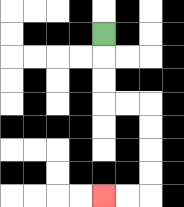{'start': '[4, 1]', 'end': '[4, 8]', 'path_directions': 'D,D,D,R,R,D,D,D,D,L,L', 'path_coordinates': '[[4, 1], [4, 2], [4, 3], [4, 4], [5, 4], [6, 4], [6, 5], [6, 6], [6, 7], [6, 8], [5, 8], [4, 8]]'}